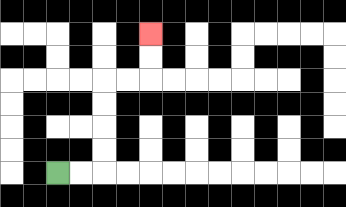{'start': '[2, 7]', 'end': '[6, 1]', 'path_directions': 'R,R,U,U,U,U,R,R,U,U', 'path_coordinates': '[[2, 7], [3, 7], [4, 7], [4, 6], [4, 5], [4, 4], [4, 3], [5, 3], [6, 3], [6, 2], [6, 1]]'}